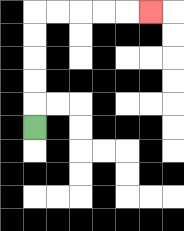{'start': '[1, 5]', 'end': '[6, 0]', 'path_directions': 'U,U,U,U,U,R,R,R,R,R', 'path_coordinates': '[[1, 5], [1, 4], [1, 3], [1, 2], [1, 1], [1, 0], [2, 0], [3, 0], [4, 0], [5, 0], [6, 0]]'}